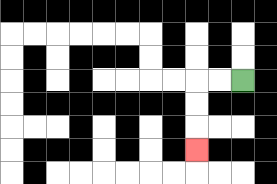{'start': '[10, 3]', 'end': '[8, 6]', 'path_directions': 'L,L,D,D,D', 'path_coordinates': '[[10, 3], [9, 3], [8, 3], [8, 4], [8, 5], [8, 6]]'}